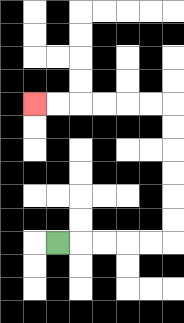{'start': '[2, 10]', 'end': '[1, 4]', 'path_directions': 'R,R,R,R,R,U,U,U,U,U,U,L,L,L,L,L,L', 'path_coordinates': '[[2, 10], [3, 10], [4, 10], [5, 10], [6, 10], [7, 10], [7, 9], [7, 8], [7, 7], [7, 6], [7, 5], [7, 4], [6, 4], [5, 4], [4, 4], [3, 4], [2, 4], [1, 4]]'}